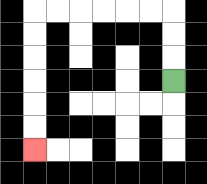{'start': '[7, 3]', 'end': '[1, 6]', 'path_directions': 'U,U,U,L,L,L,L,L,L,D,D,D,D,D,D', 'path_coordinates': '[[7, 3], [7, 2], [7, 1], [7, 0], [6, 0], [5, 0], [4, 0], [3, 0], [2, 0], [1, 0], [1, 1], [1, 2], [1, 3], [1, 4], [1, 5], [1, 6]]'}